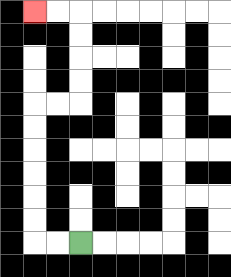{'start': '[3, 10]', 'end': '[1, 0]', 'path_directions': 'L,L,U,U,U,U,U,U,R,R,U,U,U,U,L,L', 'path_coordinates': '[[3, 10], [2, 10], [1, 10], [1, 9], [1, 8], [1, 7], [1, 6], [1, 5], [1, 4], [2, 4], [3, 4], [3, 3], [3, 2], [3, 1], [3, 0], [2, 0], [1, 0]]'}